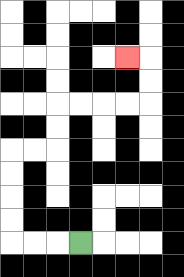{'start': '[3, 10]', 'end': '[5, 2]', 'path_directions': 'L,L,L,U,U,U,U,R,R,U,U,R,R,R,R,U,U,L', 'path_coordinates': '[[3, 10], [2, 10], [1, 10], [0, 10], [0, 9], [0, 8], [0, 7], [0, 6], [1, 6], [2, 6], [2, 5], [2, 4], [3, 4], [4, 4], [5, 4], [6, 4], [6, 3], [6, 2], [5, 2]]'}